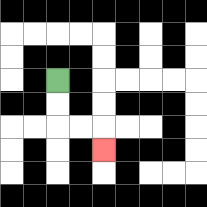{'start': '[2, 3]', 'end': '[4, 6]', 'path_directions': 'D,D,R,R,D', 'path_coordinates': '[[2, 3], [2, 4], [2, 5], [3, 5], [4, 5], [4, 6]]'}